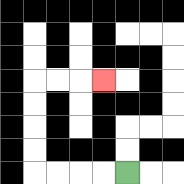{'start': '[5, 7]', 'end': '[4, 3]', 'path_directions': 'L,L,L,L,U,U,U,U,R,R,R', 'path_coordinates': '[[5, 7], [4, 7], [3, 7], [2, 7], [1, 7], [1, 6], [1, 5], [1, 4], [1, 3], [2, 3], [3, 3], [4, 3]]'}